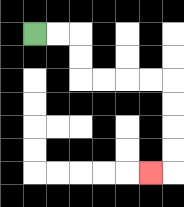{'start': '[1, 1]', 'end': '[6, 7]', 'path_directions': 'R,R,D,D,R,R,R,R,D,D,D,D,L', 'path_coordinates': '[[1, 1], [2, 1], [3, 1], [3, 2], [3, 3], [4, 3], [5, 3], [6, 3], [7, 3], [7, 4], [7, 5], [7, 6], [7, 7], [6, 7]]'}